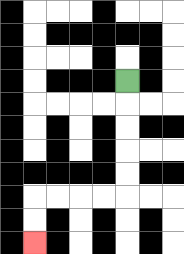{'start': '[5, 3]', 'end': '[1, 10]', 'path_directions': 'D,D,D,D,D,L,L,L,L,D,D', 'path_coordinates': '[[5, 3], [5, 4], [5, 5], [5, 6], [5, 7], [5, 8], [4, 8], [3, 8], [2, 8], [1, 8], [1, 9], [1, 10]]'}